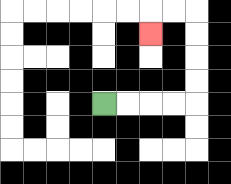{'start': '[4, 4]', 'end': '[6, 1]', 'path_directions': 'R,R,R,R,U,U,U,U,L,L,D', 'path_coordinates': '[[4, 4], [5, 4], [6, 4], [7, 4], [8, 4], [8, 3], [8, 2], [8, 1], [8, 0], [7, 0], [6, 0], [6, 1]]'}